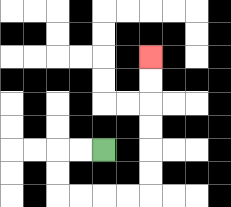{'start': '[4, 6]', 'end': '[6, 2]', 'path_directions': 'L,L,D,D,R,R,R,R,U,U,U,U,U,U', 'path_coordinates': '[[4, 6], [3, 6], [2, 6], [2, 7], [2, 8], [3, 8], [4, 8], [5, 8], [6, 8], [6, 7], [6, 6], [6, 5], [6, 4], [6, 3], [6, 2]]'}